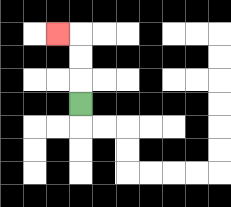{'start': '[3, 4]', 'end': '[2, 1]', 'path_directions': 'U,U,U,L', 'path_coordinates': '[[3, 4], [3, 3], [3, 2], [3, 1], [2, 1]]'}